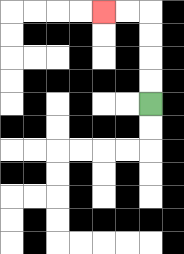{'start': '[6, 4]', 'end': '[4, 0]', 'path_directions': 'U,U,U,U,L,L', 'path_coordinates': '[[6, 4], [6, 3], [6, 2], [6, 1], [6, 0], [5, 0], [4, 0]]'}